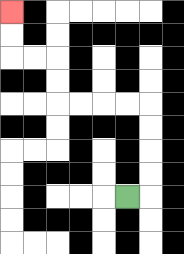{'start': '[5, 8]', 'end': '[0, 0]', 'path_directions': 'R,U,U,U,U,L,L,L,L,U,U,L,L,U,U', 'path_coordinates': '[[5, 8], [6, 8], [6, 7], [6, 6], [6, 5], [6, 4], [5, 4], [4, 4], [3, 4], [2, 4], [2, 3], [2, 2], [1, 2], [0, 2], [0, 1], [0, 0]]'}